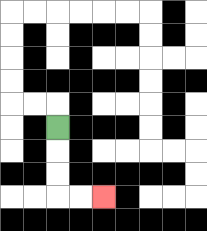{'start': '[2, 5]', 'end': '[4, 8]', 'path_directions': 'D,D,D,R,R', 'path_coordinates': '[[2, 5], [2, 6], [2, 7], [2, 8], [3, 8], [4, 8]]'}